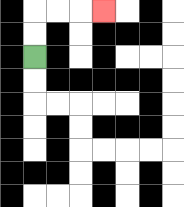{'start': '[1, 2]', 'end': '[4, 0]', 'path_directions': 'U,U,R,R,R', 'path_coordinates': '[[1, 2], [1, 1], [1, 0], [2, 0], [3, 0], [4, 0]]'}